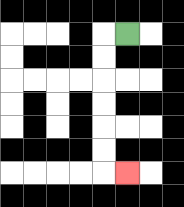{'start': '[5, 1]', 'end': '[5, 7]', 'path_directions': 'L,D,D,D,D,D,D,R', 'path_coordinates': '[[5, 1], [4, 1], [4, 2], [4, 3], [4, 4], [4, 5], [4, 6], [4, 7], [5, 7]]'}